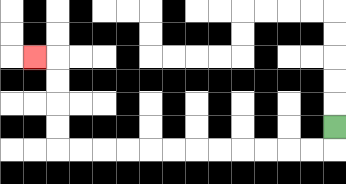{'start': '[14, 5]', 'end': '[1, 2]', 'path_directions': 'D,L,L,L,L,L,L,L,L,L,L,L,L,U,U,U,U,L', 'path_coordinates': '[[14, 5], [14, 6], [13, 6], [12, 6], [11, 6], [10, 6], [9, 6], [8, 6], [7, 6], [6, 6], [5, 6], [4, 6], [3, 6], [2, 6], [2, 5], [2, 4], [2, 3], [2, 2], [1, 2]]'}